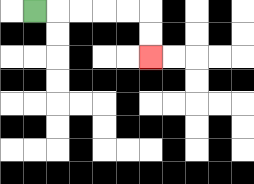{'start': '[1, 0]', 'end': '[6, 2]', 'path_directions': 'R,R,R,R,R,D,D', 'path_coordinates': '[[1, 0], [2, 0], [3, 0], [4, 0], [5, 0], [6, 0], [6, 1], [6, 2]]'}